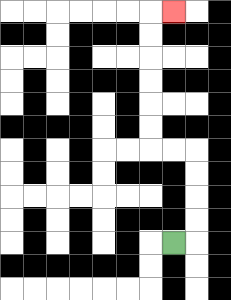{'start': '[7, 10]', 'end': '[7, 0]', 'path_directions': 'R,U,U,U,U,L,L,U,U,U,U,U,U,R', 'path_coordinates': '[[7, 10], [8, 10], [8, 9], [8, 8], [8, 7], [8, 6], [7, 6], [6, 6], [6, 5], [6, 4], [6, 3], [6, 2], [6, 1], [6, 0], [7, 0]]'}